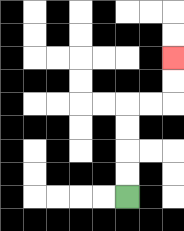{'start': '[5, 8]', 'end': '[7, 2]', 'path_directions': 'U,U,U,U,R,R,U,U', 'path_coordinates': '[[5, 8], [5, 7], [5, 6], [5, 5], [5, 4], [6, 4], [7, 4], [7, 3], [7, 2]]'}